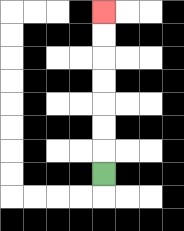{'start': '[4, 7]', 'end': '[4, 0]', 'path_directions': 'U,U,U,U,U,U,U', 'path_coordinates': '[[4, 7], [4, 6], [4, 5], [4, 4], [4, 3], [4, 2], [4, 1], [4, 0]]'}